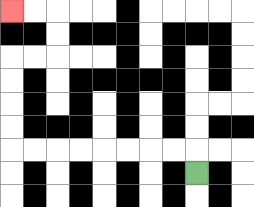{'start': '[8, 7]', 'end': '[0, 0]', 'path_directions': 'U,L,L,L,L,L,L,L,L,U,U,U,U,R,R,U,U,L,L', 'path_coordinates': '[[8, 7], [8, 6], [7, 6], [6, 6], [5, 6], [4, 6], [3, 6], [2, 6], [1, 6], [0, 6], [0, 5], [0, 4], [0, 3], [0, 2], [1, 2], [2, 2], [2, 1], [2, 0], [1, 0], [0, 0]]'}